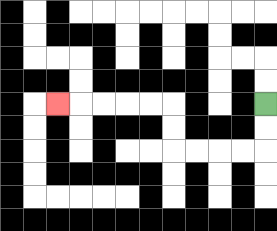{'start': '[11, 4]', 'end': '[2, 4]', 'path_directions': 'D,D,L,L,L,L,U,U,L,L,L,L,L', 'path_coordinates': '[[11, 4], [11, 5], [11, 6], [10, 6], [9, 6], [8, 6], [7, 6], [7, 5], [7, 4], [6, 4], [5, 4], [4, 4], [3, 4], [2, 4]]'}